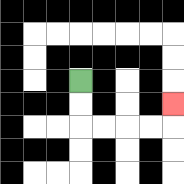{'start': '[3, 3]', 'end': '[7, 4]', 'path_directions': 'D,D,R,R,R,R,U', 'path_coordinates': '[[3, 3], [3, 4], [3, 5], [4, 5], [5, 5], [6, 5], [7, 5], [7, 4]]'}